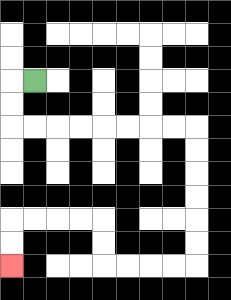{'start': '[1, 3]', 'end': '[0, 11]', 'path_directions': 'L,D,D,R,R,R,R,R,R,R,R,D,D,D,D,D,D,L,L,L,L,U,U,L,L,L,L,D,D', 'path_coordinates': '[[1, 3], [0, 3], [0, 4], [0, 5], [1, 5], [2, 5], [3, 5], [4, 5], [5, 5], [6, 5], [7, 5], [8, 5], [8, 6], [8, 7], [8, 8], [8, 9], [8, 10], [8, 11], [7, 11], [6, 11], [5, 11], [4, 11], [4, 10], [4, 9], [3, 9], [2, 9], [1, 9], [0, 9], [0, 10], [0, 11]]'}